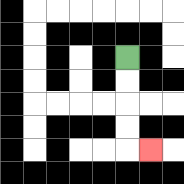{'start': '[5, 2]', 'end': '[6, 6]', 'path_directions': 'D,D,D,D,R', 'path_coordinates': '[[5, 2], [5, 3], [5, 4], [5, 5], [5, 6], [6, 6]]'}